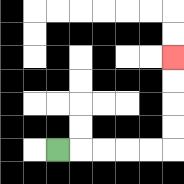{'start': '[2, 6]', 'end': '[7, 2]', 'path_directions': 'R,R,R,R,R,U,U,U,U', 'path_coordinates': '[[2, 6], [3, 6], [4, 6], [5, 6], [6, 6], [7, 6], [7, 5], [7, 4], [7, 3], [7, 2]]'}